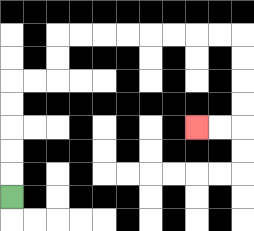{'start': '[0, 8]', 'end': '[8, 5]', 'path_directions': 'U,U,U,U,U,R,R,U,U,R,R,R,R,R,R,R,R,D,D,D,D,L,L', 'path_coordinates': '[[0, 8], [0, 7], [0, 6], [0, 5], [0, 4], [0, 3], [1, 3], [2, 3], [2, 2], [2, 1], [3, 1], [4, 1], [5, 1], [6, 1], [7, 1], [8, 1], [9, 1], [10, 1], [10, 2], [10, 3], [10, 4], [10, 5], [9, 5], [8, 5]]'}